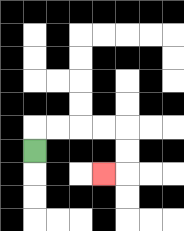{'start': '[1, 6]', 'end': '[4, 7]', 'path_directions': 'U,R,R,R,R,D,D,L', 'path_coordinates': '[[1, 6], [1, 5], [2, 5], [3, 5], [4, 5], [5, 5], [5, 6], [5, 7], [4, 7]]'}